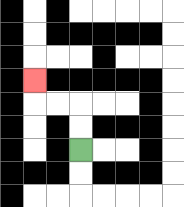{'start': '[3, 6]', 'end': '[1, 3]', 'path_directions': 'U,U,L,L,U', 'path_coordinates': '[[3, 6], [3, 5], [3, 4], [2, 4], [1, 4], [1, 3]]'}